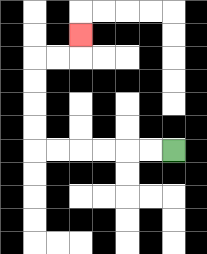{'start': '[7, 6]', 'end': '[3, 1]', 'path_directions': 'L,L,L,L,L,L,U,U,U,U,R,R,U', 'path_coordinates': '[[7, 6], [6, 6], [5, 6], [4, 6], [3, 6], [2, 6], [1, 6], [1, 5], [1, 4], [1, 3], [1, 2], [2, 2], [3, 2], [3, 1]]'}